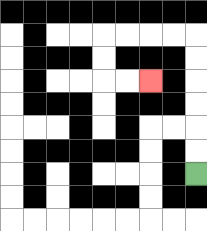{'start': '[8, 7]', 'end': '[6, 3]', 'path_directions': 'U,U,U,U,U,U,L,L,L,L,D,D,R,R', 'path_coordinates': '[[8, 7], [8, 6], [8, 5], [8, 4], [8, 3], [8, 2], [8, 1], [7, 1], [6, 1], [5, 1], [4, 1], [4, 2], [4, 3], [5, 3], [6, 3]]'}